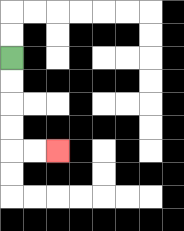{'start': '[0, 2]', 'end': '[2, 6]', 'path_directions': 'D,D,D,D,R,R', 'path_coordinates': '[[0, 2], [0, 3], [0, 4], [0, 5], [0, 6], [1, 6], [2, 6]]'}